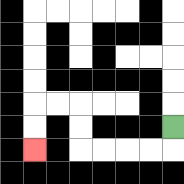{'start': '[7, 5]', 'end': '[1, 6]', 'path_directions': 'D,L,L,L,L,U,U,L,L,D,D', 'path_coordinates': '[[7, 5], [7, 6], [6, 6], [5, 6], [4, 6], [3, 6], [3, 5], [3, 4], [2, 4], [1, 4], [1, 5], [1, 6]]'}